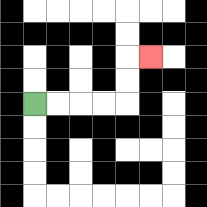{'start': '[1, 4]', 'end': '[6, 2]', 'path_directions': 'R,R,R,R,U,U,R', 'path_coordinates': '[[1, 4], [2, 4], [3, 4], [4, 4], [5, 4], [5, 3], [5, 2], [6, 2]]'}